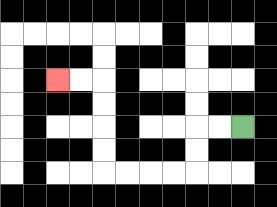{'start': '[10, 5]', 'end': '[2, 3]', 'path_directions': 'L,L,D,D,L,L,L,L,U,U,U,U,L,L', 'path_coordinates': '[[10, 5], [9, 5], [8, 5], [8, 6], [8, 7], [7, 7], [6, 7], [5, 7], [4, 7], [4, 6], [4, 5], [4, 4], [4, 3], [3, 3], [2, 3]]'}